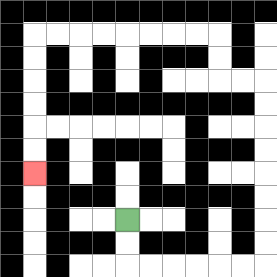{'start': '[5, 9]', 'end': '[1, 7]', 'path_directions': 'D,D,R,R,R,R,R,R,U,U,U,U,U,U,U,U,L,L,U,U,L,L,L,L,L,L,L,L,D,D,D,D,D,D', 'path_coordinates': '[[5, 9], [5, 10], [5, 11], [6, 11], [7, 11], [8, 11], [9, 11], [10, 11], [11, 11], [11, 10], [11, 9], [11, 8], [11, 7], [11, 6], [11, 5], [11, 4], [11, 3], [10, 3], [9, 3], [9, 2], [9, 1], [8, 1], [7, 1], [6, 1], [5, 1], [4, 1], [3, 1], [2, 1], [1, 1], [1, 2], [1, 3], [1, 4], [1, 5], [1, 6], [1, 7]]'}